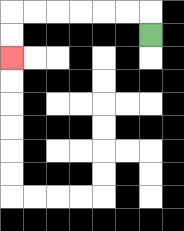{'start': '[6, 1]', 'end': '[0, 2]', 'path_directions': 'U,L,L,L,L,L,L,D,D', 'path_coordinates': '[[6, 1], [6, 0], [5, 0], [4, 0], [3, 0], [2, 0], [1, 0], [0, 0], [0, 1], [0, 2]]'}